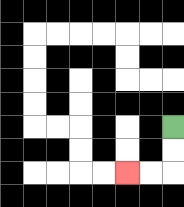{'start': '[7, 5]', 'end': '[5, 7]', 'path_directions': 'D,D,L,L', 'path_coordinates': '[[7, 5], [7, 6], [7, 7], [6, 7], [5, 7]]'}